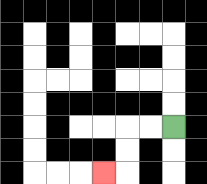{'start': '[7, 5]', 'end': '[4, 7]', 'path_directions': 'L,L,D,D,L', 'path_coordinates': '[[7, 5], [6, 5], [5, 5], [5, 6], [5, 7], [4, 7]]'}